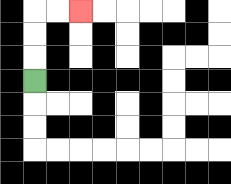{'start': '[1, 3]', 'end': '[3, 0]', 'path_directions': 'U,U,U,R,R', 'path_coordinates': '[[1, 3], [1, 2], [1, 1], [1, 0], [2, 0], [3, 0]]'}